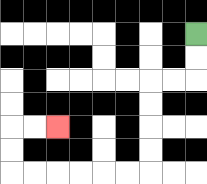{'start': '[8, 1]', 'end': '[2, 5]', 'path_directions': 'D,D,L,L,D,D,D,D,L,L,L,L,L,L,U,U,R,R', 'path_coordinates': '[[8, 1], [8, 2], [8, 3], [7, 3], [6, 3], [6, 4], [6, 5], [6, 6], [6, 7], [5, 7], [4, 7], [3, 7], [2, 7], [1, 7], [0, 7], [0, 6], [0, 5], [1, 5], [2, 5]]'}